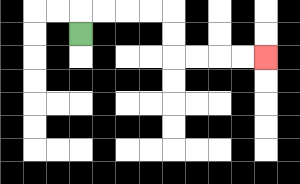{'start': '[3, 1]', 'end': '[11, 2]', 'path_directions': 'U,R,R,R,R,D,D,R,R,R,R', 'path_coordinates': '[[3, 1], [3, 0], [4, 0], [5, 0], [6, 0], [7, 0], [7, 1], [7, 2], [8, 2], [9, 2], [10, 2], [11, 2]]'}